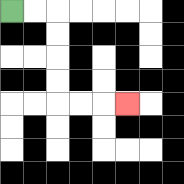{'start': '[0, 0]', 'end': '[5, 4]', 'path_directions': 'R,R,D,D,D,D,R,R,R', 'path_coordinates': '[[0, 0], [1, 0], [2, 0], [2, 1], [2, 2], [2, 3], [2, 4], [3, 4], [4, 4], [5, 4]]'}